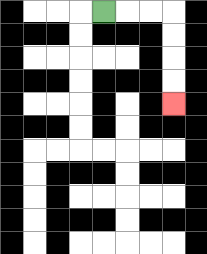{'start': '[4, 0]', 'end': '[7, 4]', 'path_directions': 'R,R,R,D,D,D,D', 'path_coordinates': '[[4, 0], [5, 0], [6, 0], [7, 0], [7, 1], [7, 2], [7, 3], [7, 4]]'}